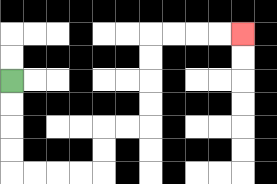{'start': '[0, 3]', 'end': '[10, 1]', 'path_directions': 'D,D,D,D,R,R,R,R,U,U,R,R,U,U,U,U,R,R,R,R', 'path_coordinates': '[[0, 3], [0, 4], [0, 5], [0, 6], [0, 7], [1, 7], [2, 7], [3, 7], [4, 7], [4, 6], [4, 5], [5, 5], [6, 5], [6, 4], [6, 3], [6, 2], [6, 1], [7, 1], [8, 1], [9, 1], [10, 1]]'}